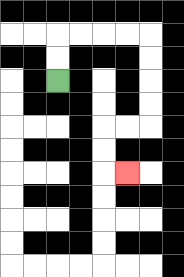{'start': '[2, 3]', 'end': '[5, 7]', 'path_directions': 'U,U,R,R,R,R,D,D,D,D,L,L,D,D,R', 'path_coordinates': '[[2, 3], [2, 2], [2, 1], [3, 1], [4, 1], [5, 1], [6, 1], [6, 2], [6, 3], [6, 4], [6, 5], [5, 5], [4, 5], [4, 6], [4, 7], [5, 7]]'}